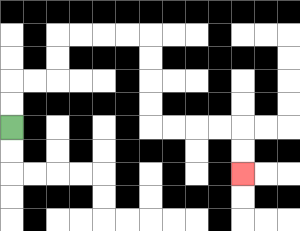{'start': '[0, 5]', 'end': '[10, 7]', 'path_directions': 'U,U,R,R,U,U,R,R,R,R,D,D,D,D,R,R,R,R,D,D', 'path_coordinates': '[[0, 5], [0, 4], [0, 3], [1, 3], [2, 3], [2, 2], [2, 1], [3, 1], [4, 1], [5, 1], [6, 1], [6, 2], [6, 3], [6, 4], [6, 5], [7, 5], [8, 5], [9, 5], [10, 5], [10, 6], [10, 7]]'}